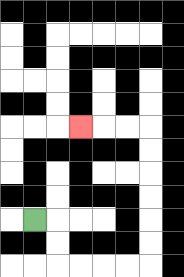{'start': '[1, 9]', 'end': '[3, 5]', 'path_directions': 'R,D,D,R,R,R,R,U,U,U,U,U,U,L,L,L', 'path_coordinates': '[[1, 9], [2, 9], [2, 10], [2, 11], [3, 11], [4, 11], [5, 11], [6, 11], [6, 10], [6, 9], [6, 8], [6, 7], [6, 6], [6, 5], [5, 5], [4, 5], [3, 5]]'}